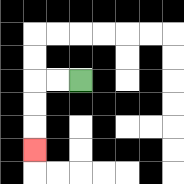{'start': '[3, 3]', 'end': '[1, 6]', 'path_directions': 'L,L,D,D,D', 'path_coordinates': '[[3, 3], [2, 3], [1, 3], [1, 4], [1, 5], [1, 6]]'}